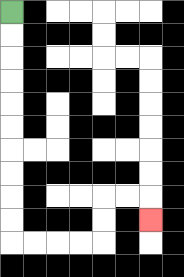{'start': '[0, 0]', 'end': '[6, 9]', 'path_directions': 'D,D,D,D,D,D,D,D,D,D,R,R,R,R,U,U,R,R,D', 'path_coordinates': '[[0, 0], [0, 1], [0, 2], [0, 3], [0, 4], [0, 5], [0, 6], [0, 7], [0, 8], [0, 9], [0, 10], [1, 10], [2, 10], [3, 10], [4, 10], [4, 9], [4, 8], [5, 8], [6, 8], [6, 9]]'}